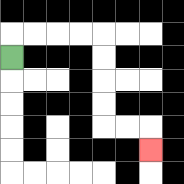{'start': '[0, 2]', 'end': '[6, 6]', 'path_directions': 'U,R,R,R,R,D,D,D,D,R,R,D', 'path_coordinates': '[[0, 2], [0, 1], [1, 1], [2, 1], [3, 1], [4, 1], [4, 2], [4, 3], [4, 4], [4, 5], [5, 5], [6, 5], [6, 6]]'}